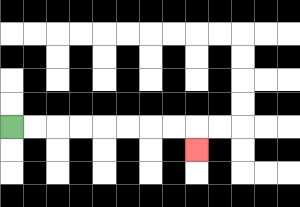{'start': '[0, 5]', 'end': '[8, 6]', 'path_directions': 'R,R,R,R,R,R,R,R,D', 'path_coordinates': '[[0, 5], [1, 5], [2, 5], [3, 5], [4, 5], [5, 5], [6, 5], [7, 5], [8, 5], [8, 6]]'}